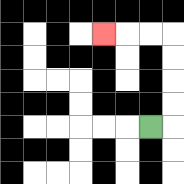{'start': '[6, 5]', 'end': '[4, 1]', 'path_directions': 'R,U,U,U,U,L,L,L', 'path_coordinates': '[[6, 5], [7, 5], [7, 4], [7, 3], [7, 2], [7, 1], [6, 1], [5, 1], [4, 1]]'}